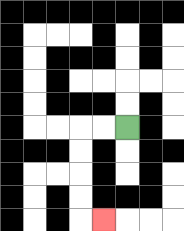{'start': '[5, 5]', 'end': '[4, 9]', 'path_directions': 'L,L,D,D,D,D,R', 'path_coordinates': '[[5, 5], [4, 5], [3, 5], [3, 6], [3, 7], [3, 8], [3, 9], [4, 9]]'}